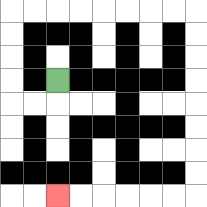{'start': '[2, 3]', 'end': '[2, 8]', 'path_directions': 'D,L,L,U,U,U,U,R,R,R,R,R,R,R,R,D,D,D,D,D,D,D,D,L,L,L,L,L,L', 'path_coordinates': '[[2, 3], [2, 4], [1, 4], [0, 4], [0, 3], [0, 2], [0, 1], [0, 0], [1, 0], [2, 0], [3, 0], [4, 0], [5, 0], [6, 0], [7, 0], [8, 0], [8, 1], [8, 2], [8, 3], [8, 4], [8, 5], [8, 6], [8, 7], [8, 8], [7, 8], [6, 8], [5, 8], [4, 8], [3, 8], [2, 8]]'}